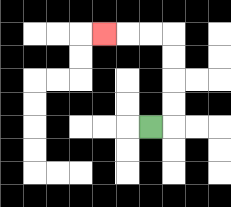{'start': '[6, 5]', 'end': '[4, 1]', 'path_directions': 'R,U,U,U,U,L,L,L', 'path_coordinates': '[[6, 5], [7, 5], [7, 4], [7, 3], [7, 2], [7, 1], [6, 1], [5, 1], [4, 1]]'}